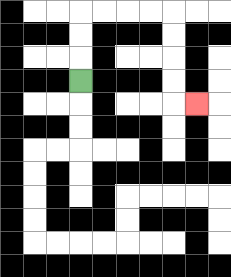{'start': '[3, 3]', 'end': '[8, 4]', 'path_directions': 'U,U,U,R,R,R,R,D,D,D,D,R', 'path_coordinates': '[[3, 3], [3, 2], [3, 1], [3, 0], [4, 0], [5, 0], [6, 0], [7, 0], [7, 1], [7, 2], [7, 3], [7, 4], [8, 4]]'}